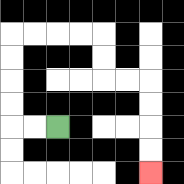{'start': '[2, 5]', 'end': '[6, 7]', 'path_directions': 'L,L,U,U,U,U,R,R,R,R,D,D,R,R,D,D,D,D', 'path_coordinates': '[[2, 5], [1, 5], [0, 5], [0, 4], [0, 3], [0, 2], [0, 1], [1, 1], [2, 1], [3, 1], [4, 1], [4, 2], [4, 3], [5, 3], [6, 3], [6, 4], [6, 5], [6, 6], [6, 7]]'}